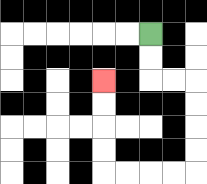{'start': '[6, 1]', 'end': '[4, 3]', 'path_directions': 'D,D,R,R,D,D,D,D,L,L,L,L,U,U,U,U', 'path_coordinates': '[[6, 1], [6, 2], [6, 3], [7, 3], [8, 3], [8, 4], [8, 5], [8, 6], [8, 7], [7, 7], [6, 7], [5, 7], [4, 7], [4, 6], [4, 5], [4, 4], [4, 3]]'}